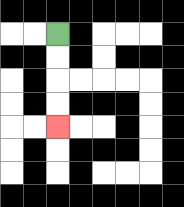{'start': '[2, 1]', 'end': '[2, 5]', 'path_directions': 'D,D,D,D', 'path_coordinates': '[[2, 1], [2, 2], [2, 3], [2, 4], [2, 5]]'}